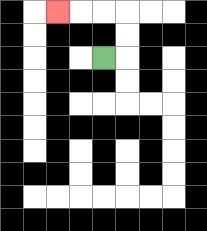{'start': '[4, 2]', 'end': '[2, 0]', 'path_directions': 'R,U,U,L,L,L', 'path_coordinates': '[[4, 2], [5, 2], [5, 1], [5, 0], [4, 0], [3, 0], [2, 0]]'}